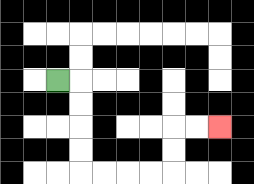{'start': '[2, 3]', 'end': '[9, 5]', 'path_directions': 'R,D,D,D,D,R,R,R,R,U,U,R,R', 'path_coordinates': '[[2, 3], [3, 3], [3, 4], [3, 5], [3, 6], [3, 7], [4, 7], [5, 7], [6, 7], [7, 7], [7, 6], [7, 5], [8, 5], [9, 5]]'}